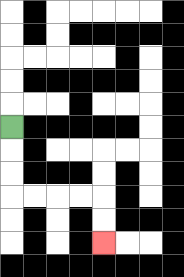{'start': '[0, 5]', 'end': '[4, 10]', 'path_directions': 'D,D,D,R,R,R,R,D,D', 'path_coordinates': '[[0, 5], [0, 6], [0, 7], [0, 8], [1, 8], [2, 8], [3, 8], [4, 8], [4, 9], [4, 10]]'}